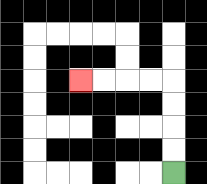{'start': '[7, 7]', 'end': '[3, 3]', 'path_directions': 'U,U,U,U,L,L,L,L', 'path_coordinates': '[[7, 7], [7, 6], [7, 5], [7, 4], [7, 3], [6, 3], [5, 3], [4, 3], [3, 3]]'}